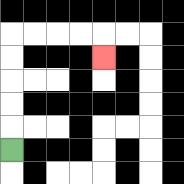{'start': '[0, 6]', 'end': '[4, 2]', 'path_directions': 'U,U,U,U,U,R,R,R,R,D', 'path_coordinates': '[[0, 6], [0, 5], [0, 4], [0, 3], [0, 2], [0, 1], [1, 1], [2, 1], [3, 1], [4, 1], [4, 2]]'}